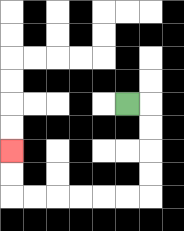{'start': '[5, 4]', 'end': '[0, 6]', 'path_directions': 'R,D,D,D,D,L,L,L,L,L,L,U,U', 'path_coordinates': '[[5, 4], [6, 4], [6, 5], [6, 6], [6, 7], [6, 8], [5, 8], [4, 8], [3, 8], [2, 8], [1, 8], [0, 8], [0, 7], [0, 6]]'}